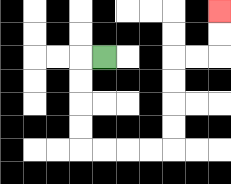{'start': '[4, 2]', 'end': '[9, 0]', 'path_directions': 'L,D,D,D,D,R,R,R,R,U,U,U,U,R,R,U,U', 'path_coordinates': '[[4, 2], [3, 2], [3, 3], [3, 4], [3, 5], [3, 6], [4, 6], [5, 6], [6, 6], [7, 6], [7, 5], [7, 4], [7, 3], [7, 2], [8, 2], [9, 2], [9, 1], [9, 0]]'}